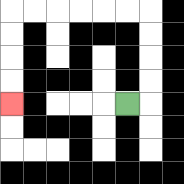{'start': '[5, 4]', 'end': '[0, 4]', 'path_directions': 'R,U,U,U,U,L,L,L,L,L,L,D,D,D,D', 'path_coordinates': '[[5, 4], [6, 4], [6, 3], [6, 2], [6, 1], [6, 0], [5, 0], [4, 0], [3, 0], [2, 0], [1, 0], [0, 0], [0, 1], [0, 2], [0, 3], [0, 4]]'}